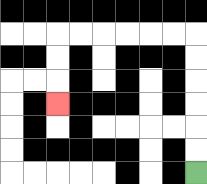{'start': '[8, 7]', 'end': '[2, 4]', 'path_directions': 'U,U,U,U,U,U,L,L,L,L,L,L,D,D,D', 'path_coordinates': '[[8, 7], [8, 6], [8, 5], [8, 4], [8, 3], [8, 2], [8, 1], [7, 1], [6, 1], [5, 1], [4, 1], [3, 1], [2, 1], [2, 2], [2, 3], [2, 4]]'}